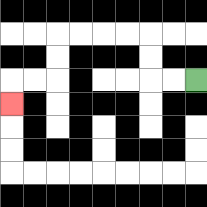{'start': '[8, 3]', 'end': '[0, 4]', 'path_directions': 'L,L,U,U,L,L,L,L,D,D,L,L,D', 'path_coordinates': '[[8, 3], [7, 3], [6, 3], [6, 2], [6, 1], [5, 1], [4, 1], [3, 1], [2, 1], [2, 2], [2, 3], [1, 3], [0, 3], [0, 4]]'}